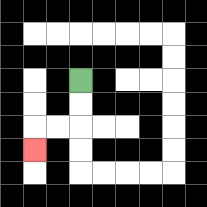{'start': '[3, 3]', 'end': '[1, 6]', 'path_directions': 'D,D,L,L,D', 'path_coordinates': '[[3, 3], [3, 4], [3, 5], [2, 5], [1, 5], [1, 6]]'}